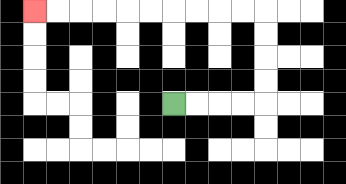{'start': '[7, 4]', 'end': '[1, 0]', 'path_directions': 'R,R,R,R,U,U,U,U,L,L,L,L,L,L,L,L,L,L', 'path_coordinates': '[[7, 4], [8, 4], [9, 4], [10, 4], [11, 4], [11, 3], [11, 2], [11, 1], [11, 0], [10, 0], [9, 0], [8, 0], [7, 0], [6, 0], [5, 0], [4, 0], [3, 0], [2, 0], [1, 0]]'}